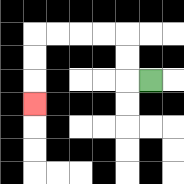{'start': '[6, 3]', 'end': '[1, 4]', 'path_directions': 'L,U,U,L,L,L,L,D,D,D', 'path_coordinates': '[[6, 3], [5, 3], [5, 2], [5, 1], [4, 1], [3, 1], [2, 1], [1, 1], [1, 2], [1, 3], [1, 4]]'}